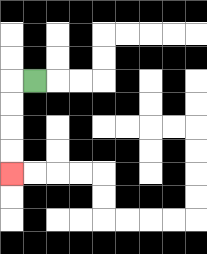{'start': '[1, 3]', 'end': '[0, 7]', 'path_directions': 'L,D,D,D,D', 'path_coordinates': '[[1, 3], [0, 3], [0, 4], [0, 5], [0, 6], [0, 7]]'}